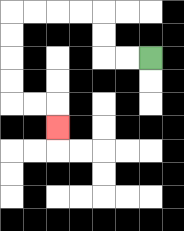{'start': '[6, 2]', 'end': '[2, 5]', 'path_directions': 'L,L,U,U,L,L,L,L,D,D,D,D,R,R,D', 'path_coordinates': '[[6, 2], [5, 2], [4, 2], [4, 1], [4, 0], [3, 0], [2, 0], [1, 0], [0, 0], [0, 1], [0, 2], [0, 3], [0, 4], [1, 4], [2, 4], [2, 5]]'}